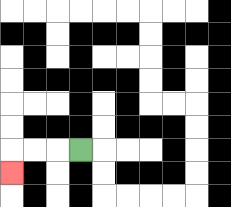{'start': '[3, 6]', 'end': '[0, 7]', 'path_directions': 'L,L,L,D', 'path_coordinates': '[[3, 6], [2, 6], [1, 6], [0, 6], [0, 7]]'}